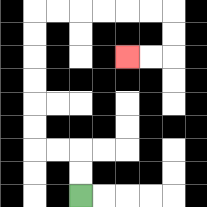{'start': '[3, 8]', 'end': '[5, 2]', 'path_directions': 'U,U,L,L,U,U,U,U,U,U,R,R,R,R,R,R,D,D,L,L', 'path_coordinates': '[[3, 8], [3, 7], [3, 6], [2, 6], [1, 6], [1, 5], [1, 4], [1, 3], [1, 2], [1, 1], [1, 0], [2, 0], [3, 0], [4, 0], [5, 0], [6, 0], [7, 0], [7, 1], [7, 2], [6, 2], [5, 2]]'}